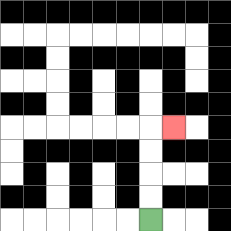{'start': '[6, 9]', 'end': '[7, 5]', 'path_directions': 'U,U,U,U,R', 'path_coordinates': '[[6, 9], [6, 8], [6, 7], [6, 6], [6, 5], [7, 5]]'}